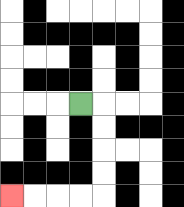{'start': '[3, 4]', 'end': '[0, 8]', 'path_directions': 'R,D,D,D,D,L,L,L,L', 'path_coordinates': '[[3, 4], [4, 4], [4, 5], [4, 6], [4, 7], [4, 8], [3, 8], [2, 8], [1, 8], [0, 8]]'}